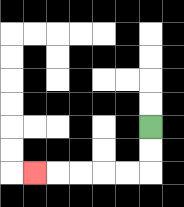{'start': '[6, 5]', 'end': '[1, 7]', 'path_directions': 'D,D,L,L,L,L,L', 'path_coordinates': '[[6, 5], [6, 6], [6, 7], [5, 7], [4, 7], [3, 7], [2, 7], [1, 7]]'}